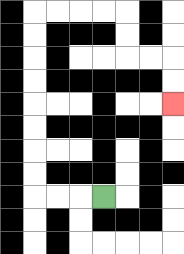{'start': '[4, 8]', 'end': '[7, 4]', 'path_directions': 'L,L,L,U,U,U,U,U,U,U,U,R,R,R,R,D,D,R,R,D,D', 'path_coordinates': '[[4, 8], [3, 8], [2, 8], [1, 8], [1, 7], [1, 6], [1, 5], [1, 4], [1, 3], [1, 2], [1, 1], [1, 0], [2, 0], [3, 0], [4, 0], [5, 0], [5, 1], [5, 2], [6, 2], [7, 2], [7, 3], [7, 4]]'}